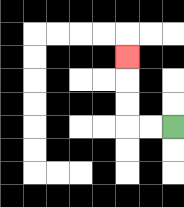{'start': '[7, 5]', 'end': '[5, 2]', 'path_directions': 'L,L,U,U,U', 'path_coordinates': '[[7, 5], [6, 5], [5, 5], [5, 4], [5, 3], [5, 2]]'}